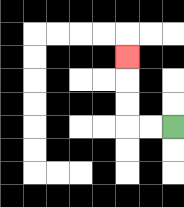{'start': '[7, 5]', 'end': '[5, 2]', 'path_directions': 'L,L,U,U,U', 'path_coordinates': '[[7, 5], [6, 5], [5, 5], [5, 4], [5, 3], [5, 2]]'}